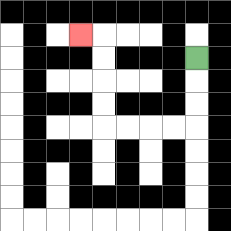{'start': '[8, 2]', 'end': '[3, 1]', 'path_directions': 'D,D,D,L,L,L,L,U,U,U,U,L', 'path_coordinates': '[[8, 2], [8, 3], [8, 4], [8, 5], [7, 5], [6, 5], [5, 5], [4, 5], [4, 4], [4, 3], [4, 2], [4, 1], [3, 1]]'}